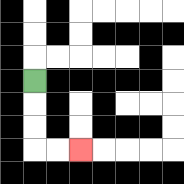{'start': '[1, 3]', 'end': '[3, 6]', 'path_directions': 'D,D,D,R,R', 'path_coordinates': '[[1, 3], [1, 4], [1, 5], [1, 6], [2, 6], [3, 6]]'}